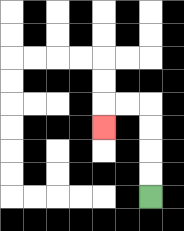{'start': '[6, 8]', 'end': '[4, 5]', 'path_directions': 'U,U,U,U,L,L,D', 'path_coordinates': '[[6, 8], [6, 7], [6, 6], [6, 5], [6, 4], [5, 4], [4, 4], [4, 5]]'}